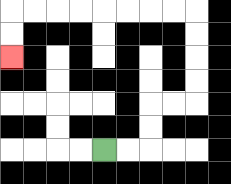{'start': '[4, 6]', 'end': '[0, 2]', 'path_directions': 'R,R,U,U,R,R,U,U,U,U,L,L,L,L,L,L,L,L,D,D', 'path_coordinates': '[[4, 6], [5, 6], [6, 6], [6, 5], [6, 4], [7, 4], [8, 4], [8, 3], [8, 2], [8, 1], [8, 0], [7, 0], [6, 0], [5, 0], [4, 0], [3, 0], [2, 0], [1, 0], [0, 0], [0, 1], [0, 2]]'}